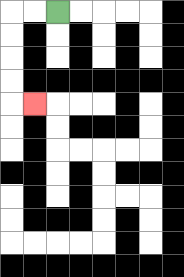{'start': '[2, 0]', 'end': '[1, 4]', 'path_directions': 'L,L,D,D,D,D,R', 'path_coordinates': '[[2, 0], [1, 0], [0, 0], [0, 1], [0, 2], [0, 3], [0, 4], [1, 4]]'}